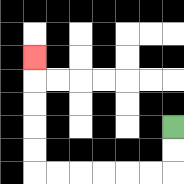{'start': '[7, 5]', 'end': '[1, 2]', 'path_directions': 'D,D,L,L,L,L,L,L,U,U,U,U,U', 'path_coordinates': '[[7, 5], [7, 6], [7, 7], [6, 7], [5, 7], [4, 7], [3, 7], [2, 7], [1, 7], [1, 6], [1, 5], [1, 4], [1, 3], [1, 2]]'}